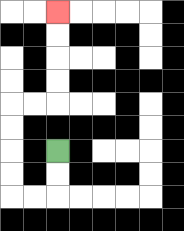{'start': '[2, 6]', 'end': '[2, 0]', 'path_directions': 'D,D,L,L,U,U,U,U,R,R,U,U,U,U', 'path_coordinates': '[[2, 6], [2, 7], [2, 8], [1, 8], [0, 8], [0, 7], [0, 6], [0, 5], [0, 4], [1, 4], [2, 4], [2, 3], [2, 2], [2, 1], [2, 0]]'}